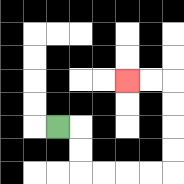{'start': '[2, 5]', 'end': '[5, 3]', 'path_directions': 'R,D,D,R,R,R,R,U,U,U,U,L,L', 'path_coordinates': '[[2, 5], [3, 5], [3, 6], [3, 7], [4, 7], [5, 7], [6, 7], [7, 7], [7, 6], [7, 5], [7, 4], [7, 3], [6, 3], [5, 3]]'}